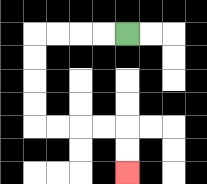{'start': '[5, 1]', 'end': '[5, 7]', 'path_directions': 'L,L,L,L,D,D,D,D,R,R,R,R,D,D', 'path_coordinates': '[[5, 1], [4, 1], [3, 1], [2, 1], [1, 1], [1, 2], [1, 3], [1, 4], [1, 5], [2, 5], [3, 5], [4, 5], [5, 5], [5, 6], [5, 7]]'}